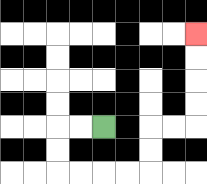{'start': '[4, 5]', 'end': '[8, 1]', 'path_directions': 'L,L,D,D,R,R,R,R,U,U,R,R,U,U,U,U', 'path_coordinates': '[[4, 5], [3, 5], [2, 5], [2, 6], [2, 7], [3, 7], [4, 7], [5, 7], [6, 7], [6, 6], [6, 5], [7, 5], [8, 5], [8, 4], [8, 3], [8, 2], [8, 1]]'}